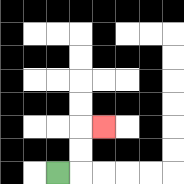{'start': '[2, 7]', 'end': '[4, 5]', 'path_directions': 'R,U,U,R', 'path_coordinates': '[[2, 7], [3, 7], [3, 6], [3, 5], [4, 5]]'}